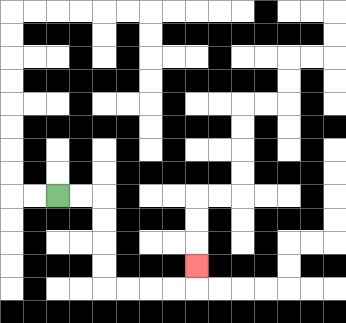{'start': '[2, 8]', 'end': '[8, 11]', 'path_directions': 'R,R,D,D,D,D,R,R,R,R,U', 'path_coordinates': '[[2, 8], [3, 8], [4, 8], [4, 9], [4, 10], [4, 11], [4, 12], [5, 12], [6, 12], [7, 12], [8, 12], [8, 11]]'}